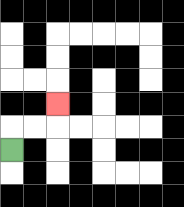{'start': '[0, 6]', 'end': '[2, 4]', 'path_directions': 'U,R,R,U', 'path_coordinates': '[[0, 6], [0, 5], [1, 5], [2, 5], [2, 4]]'}